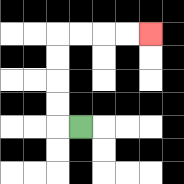{'start': '[3, 5]', 'end': '[6, 1]', 'path_directions': 'L,U,U,U,U,R,R,R,R', 'path_coordinates': '[[3, 5], [2, 5], [2, 4], [2, 3], [2, 2], [2, 1], [3, 1], [4, 1], [5, 1], [6, 1]]'}